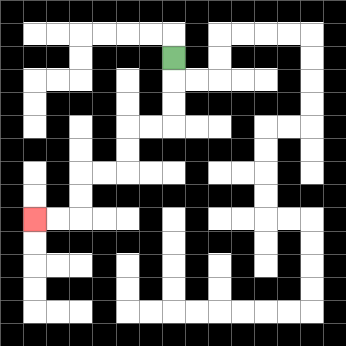{'start': '[7, 2]', 'end': '[1, 9]', 'path_directions': 'D,D,D,L,L,D,D,L,L,D,D,L,L', 'path_coordinates': '[[7, 2], [7, 3], [7, 4], [7, 5], [6, 5], [5, 5], [5, 6], [5, 7], [4, 7], [3, 7], [3, 8], [3, 9], [2, 9], [1, 9]]'}